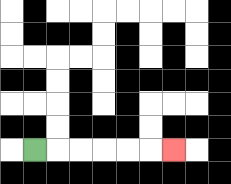{'start': '[1, 6]', 'end': '[7, 6]', 'path_directions': 'R,R,R,R,R,R', 'path_coordinates': '[[1, 6], [2, 6], [3, 6], [4, 6], [5, 6], [6, 6], [7, 6]]'}